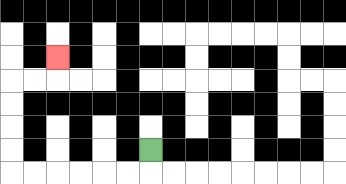{'start': '[6, 6]', 'end': '[2, 2]', 'path_directions': 'D,L,L,L,L,L,L,U,U,U,U,R,R,U', 'path_coordinates': '[[6, 6], [6, 7], [5, 7], [4, 7], [3, 7], [2, 7], [1, 7], [0, 7], [0, 6], [0, 5], [0, 4], [0, 3], [1, 3], [2, 3], [2, 2]]'}